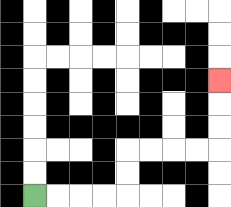{'start': '[1, 8]', 'end': '[9, 3]', 'path_directions': 'R,R,R,R,U,U,R,R,R,R,U,U,U', 'path_coordinates': '[[1, 8], [2, 8], [3, 8], [4, 8], [5, 8], [5, 7], [5, 6], [6, 6], [7, 6], [8, 6], [9, 6], [9, 5], [9, 4], [9, 3]]'}